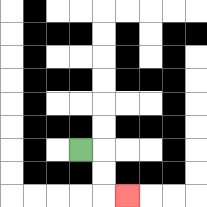{'start': '[3, 6]', 'end': '[5, 8]', 'path_directions': 'R,D,D,R', 'path_coordinates': '[[3, 6], [4, 6], [4, 7], [4, 8], [5, 8]]'}